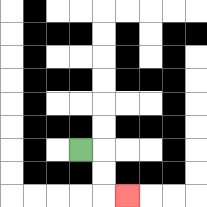{'start': '[3, 6]', 'end': '[5, 8]', 'path_directions': 'R,D,D,R', 'path_coordinates': '[[3, 6], [4, 6], [4, 7], [4, 8], [5, 8]]'}